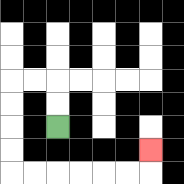{'start': '[2, 5]', 'end': '[6, 6]', 'path_directions': 'U,U,L,L,D,D,D,D,R,R,R,R,R,R,U', 'path_coordinates': '[[2, 5], [2, 4], [2, 3], [1, 3], [0, 3], [0, 4], [0, 5], [0, 6], [0, 7], [1, 7], [2, 7], [3, 7], [4, 7], [5, 7], [6, 7], [6, 6]]'}